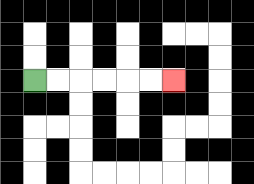{'start': '[1, 3]', 'end': '[7, 3]', 'path_directions': 'R,R,R,R,R,R', 'path_coordinates': '[[1, 3], [2, 3], [3, 3], [4, 3], [5, 3], [6, 3], [7, 3]]'}